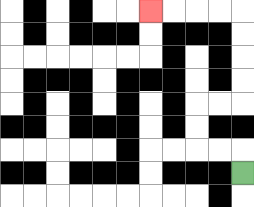{'start': '[10, 7]', 'end': '[6, 0]', 'path_directions': 'U,L,L,U,U,R,R,U,U,U,U,L,L,L,L', 'path_coordinates': '[[10, 7], [10, 6], [9, 6], [8, 6], [8, 5], [8, 4], [9, 4], [10, 4], [10, 3], [10, 2], [10, 1], [10, 0], [9, 0], [8, 0], [7, 0], [6, 0]]'}